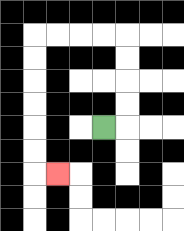{'start': '[4, 5]', 'end': '[2, 7]', 'path_directions': 'R,U,U,U,U,L,L,L,L,D,D,D,D,D,D,R', 'path_coordinates': '[[4, 5], [5, 5], [5, 4], [5, 3], [5, 2], [5, 1], [4, 1], [3, 1], [2, 1], [1, 1], [1, 2], [1, 3], [1, 4], [1, 5], [1, 6], [1, 7], [2, 7]]'}